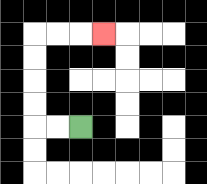{'start': '[3, 5]', 'end': '[4, 1]', 'path_directions': 'L,L,U,U,U,U,R,R,R', 'path_coordinates': '[[3, 5], [2, 5], [1, 5], [1, 4], [1, 3], [1, 2], [1, 1], [2, 1], [3, 1], [4, 1]]'}